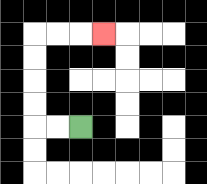{'start': '[3, 5]', 'end': '[4, 1]', 'path_directions': 'L,L,U,U,U,U,R,R,R', 'path_coordinates': '[[3, 5], [2, 5], [1, 5], [1, 4], [1, 3], [1, 2], [1, 1], [2, 1], [3, 1], [4, 1]]'}